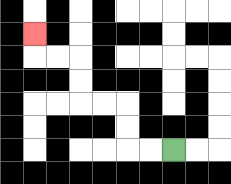{'start': '[7, 6]', 'end': '[1, 1]', 'path_directions': 'L,L,U,U,L,L,U,U,L,L,U', 'path_coordinates': '[[7, 6], [6, 6], [5, 6], [5, 5], [5, 4], [4, 4], [3, 4], [3, 3], [3, 2], [2, 2], [1, 2], [1, 1]]'}